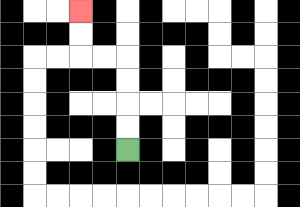{'start': '[5, 6]', 'end': '[3, 0]', 'path_directions': 'U,U,U,U,L,L,U,U', 'path_coordinates': '[[5, 6], [5, 5], [5, 4], [5, 3], [5, 2], [4, 2], [3, 2], [3, 1], [3, 0]]'}